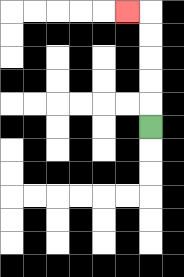{'start': '[6, 5]', 'end': '[5, 0]', 'path_directions': 'U,U,U,U,U,L', 'path_coordinates': '[[6, 5], [6, 4], [6, 3], [6, 2], [6, 1], [6, 0], [5, 0]]'}